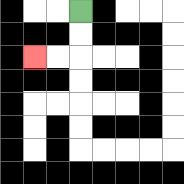{'start': '[3, 0]', 'end': '[1, 2]', 'path_directions': 'D,D,L,L', 'path_coordinates': '[[3, 0], [3, 1], [3, 2], [2, 2], [1, 2]]'}